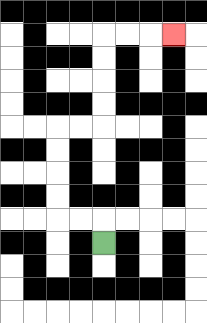{'start': '[4, 10]', 'end': '[7, 1]', 'path_directions': 'U,L,L,U,U,U,U,R,R,U,U,U,U,R,R,R', 'path_coordinates': '[[4, 10], [4, 9], [3, 9], [2, 9], [2, 8], [2, 7], [2, 6], [2, 5], [3, 5], [4, 5], [4, 4], [4, 3], [4, 2], [4, 1], [5, 1], [6, 1], [7, 1]]'}